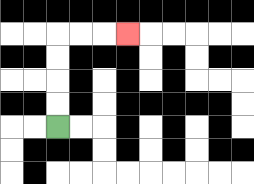{'start': '[2, 5]', 'end': '[5, 1]', 'path_directions': 'U,U,U,U,R,R,R', 'path_coordinates': '[[2, 5], [2, 4], [2, 3], [2, 2], [2, 1], [3, 1], [4, 1], [5, 1]]'}